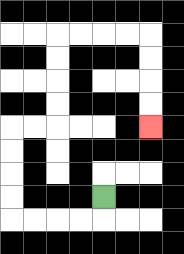{'start': '[4, 8]', 'end': '[6, 5]', 'path_directions': 'D,L,L,L,L,U,U,U,U,R,R,U,U,U,U,R,R,R,R,D,D,D,D', 'path_coordinates': '[[4, 8], [4, 9], [3, 9], [2, 9], [1, 9], [0, 9], [0, 8], [0, 7], [0, 6], [0, 5], [1, 5], [2, 5], [2, 4], [2, 3], [2, 2], [2, 1], [3, 1], [4, 1], [5, 1], [6, 1], [6, 2], [6, 3], [6, 4], [6, 5]]'}